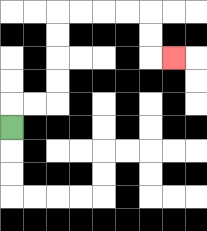{'start': '[0, 5]', 'end': '[7, 2]', 'path_directions': 'U,R,R,U,U,U,U,R,R,R,R,D,D,R', 'path_coordinates': '[[0, 5], [0, 4], [1, 4], [2, 4], [2, 3], [2, 2], [2, 1], [2, 0], [3, 0], [4, 0], [5, 0], [6, 0], [6, 1], [6, 2], [7, 2]]'}